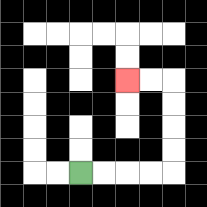{'start': '[3, 7]', 'end': '[5, 3]', 'path_directions': 'R,R,R,R,U,U,U,U,L,L', 'path_coordinates': '[[3, 7], [4, 7], [5, 7], [6, 7], [7, 7], [7, 6], [7, 5], [7, 4], [7, 3], [6, 3], [5, 3]]'}